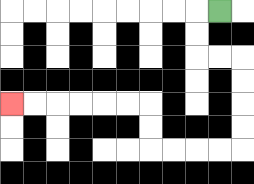{'start': '[9, 0]', 'end': '[0, 4]', 'path_directions': 'L,D,D,R,R,D,D,D,D,L,L,L,L,U,U,L,L,L,L,L,L', 'path_coordinates': '[[9, 0], [8, 0], [8, 1], [8, 2], [9, 2], [10, 2], [10, 3], [10, 4], [10, 5], [10, 6], [9, 6], [8, 6], [7, 6], [6, 6], [6, 5], [6, 4], [5, 4], [4, 4], [3, 4], [2, 4], [1, 4], [0, 4]]'}